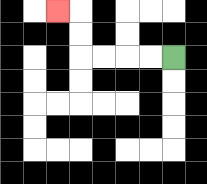{'start': '[7, 2]', 'end': '[2, 0]', 'path_directions': 'L,L,L,L,U,U,L', 'path_coordinates': '[[7, 2], [6, 2], [5, 2], [4, 2], [3, 2], [3, 1], [3, 0], [2, 0]]'}